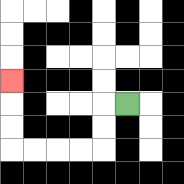{'start': '[5, 4]', 'end': '[0, 3]', 'path_directions': 'L,D,D,L,L,L,L,U,U,U', 'path_coordinates': '[[5, 4], [4, 4], [4, 5], [4, 6], [3, 6], [2, 6], [1, 6], [0, 6], [0, 5], [0, 4], [0, 3]]'}